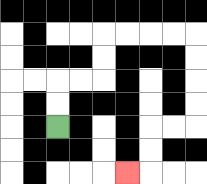{'start': '[2, 5]', 'end': '[5, 7]', 'path_directions': 'U,U,R,R,U,U,R,R,R,R,D,D,D,D,L,L,D,D,L', 'path_coordinates': '[[2, 5], [2, 4], [2, 3], [3, 3], [4, 3], [4, 2], [4, 1], [5, 1], [6, 1], [7, 1], [8, 1], [8, 2], [8, 3], [8, 4], [8, 5], [7, 5], [6, 5], [6, 6], [6, 7], [5, 7]]'}